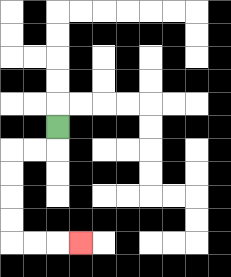{'start': '[2, 5]', 'end': '[3, 10]', 'path_directions': 'D,L,L,D,D,D,D,R,R,R', 'path_coordinates': '[[2, 5], [2, 6], [1, 6], [0, 6], [0, 7], [0, 8], [0, 9], [0, 10], [1, 10], [2, 10], [3, 10]]'}